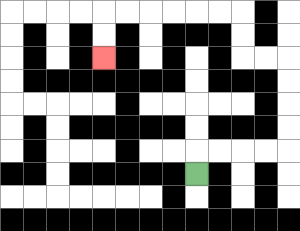{'start': '[8, 7]', 'end': '[4, 2]', 'path_directions': 'U,R,R,R,R,U,U,U,U,L,L,U,U,L,L,L,L,L,L,D,D', 'path_coordinates': '[[8, 7], [8, 6], [9, 6], [10, 6], [11, 6], [12, 6], [12, 5], [12, 4], [12, 3], [12, 2], [11, 2], [10, 2], [10, 1], [10, 0], [9, 0], [8, 0], [7, 0], [6, 0], [5, 0], [4, 0], [4, 1], [4, 2]]'}